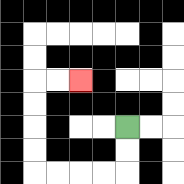{'start': '[5, 5]', 'end': '[3, 3]', 'path_directions': 'D,D,L,L,L,L,U,U,U,U,R,R', 'path_coordinates': '[[5, 5], [5, 6], [5, 7], [4, 7], [3, 7], [2, 7], [1, 7], [1, 6], [1, 5], [1, 4], [1, 3], [2, 3], [3, 3]]'}